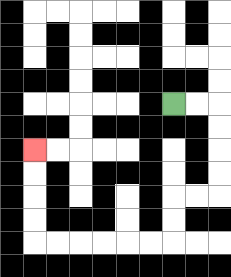{'start': '[7, 4]', 'end': '[1, 6]', 'path_directions': 'R,R,D,D,D,D,L,L,D,D,L,L,L,L,L,L,U,U,U,U', 'path_coordinates': '[[7, 4], [8, 4], [9, 4], [9, 5], [9, 6], [9, 7], [9, 8], [8, 8], [7, 8], [7, 9], [7, 10], [6, 10], [5, 10], [4, 10], [3, 10], [2, 10], [1, 10], [1, 9], [1, 8], [1, 7], [1, 6]]'}